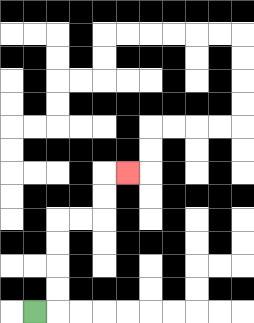{'start': '[1, 13]', 'end': '[5, 7]', 'path_directions': 'R,U,U,U,U,R,R,U,U,R', 'path_coordinates': '[[1, 13], [2, 13], [2, 12], [2, 11], [2, 10], [2, 9], [3, 9], [4, 9], [4, 8], [4, 7], [5, 7]]'}